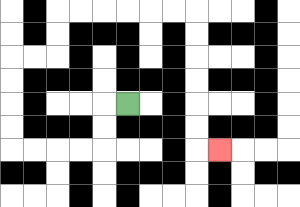{'start': '[5, 4]', 'end': '[9, 6]', 'path_directions': 'L,D,D,L,L,L,L,U,U,U,U,R,R,U,U,R,R,R,R,R,R,D,D,D,D,D,D,R', 'path_coordinates': '[[5, 4], [4, 4], [4, 5], [4, 6], [3, 6], [2, 6], [1, 6], [0, 6], [0, 5], [0, 4], [0, 3], [0, 2], [1, 2], [2, 2], [2, 1], [2, 0], [3, 0], [4, 0], [5, 0], [6, 0], [7, 0], [8, 0], [8, 1], [8, 2], [8, 3], [8, 4], [8, 5], [8, 6], [9, 6]]'}